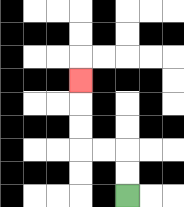{'start': '[5, 8]', 'end': '[3, 3]', 'path_directions': 'U,U,L,L,U,U,U', 'path_coordinates': '[[5, 8], [5, 7], [5, 6], [4, 6], [3, 6], [3, 5], [3, 4], [3, 3]]'}